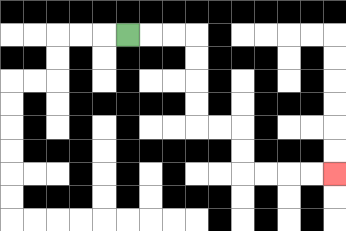{'start': '[5, 1]', 'end': '[14, 7]', 'path_directions': 'R,R,R,D,D,D,D,R,R,D,D,R,R,R,R', 'path_coordinates': '[[5, 1], [6, 1], [7, 1], [8, 1], [8, 2], [8, 3], [8, 4], [8, 5], [9, 5], [10, 5], [10, 6], [10, 7], [11, 7], [12, 7], [13, 7], [14, 7]]'}